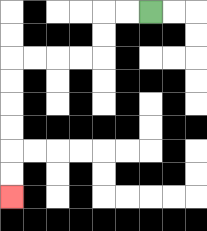{'start': '[6, 0]', 'end': '[0, 8]', 'path_directions': 'L,L,D,D,L,L,L,L,D,D,D,D,D,D', 'path_coordinates': '[[6, 0], [5, 0], [4, 0], [4, 1], [4, 2], [3, 2], [2, 2], [1, 2], [0, 2], [0, 3], [0, 4], [0, 5], [0, 6], [0, 7], [0, 8]]'}